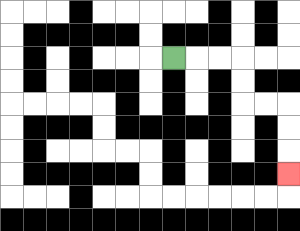{'start': '[7, 2]', 'end': '[12, 7]', 'path_directions': 'R,R,R,D,D,R,R,D,D,D', 'path_coordinates': '[[7, 2], [8, 2], [9, 2], [10, 2], [10, 3], [10, 4], [11, 4], [12, 4], [12, 5], [12, 6], [12, 7]]'}